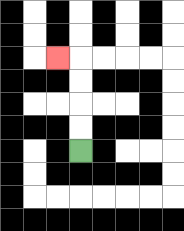{'start': '[3, 6]', 'end': '[2, 2]', 'path_directions': 'U,U,U,U,L', 'path_coordinates': '[[3, 6], [3, 5], [3, 4], [3, 3], [3, 2], [2, 2]]'}